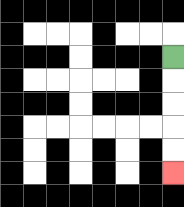{'start': '[7, 2]', 'end': '[7, 7]', 'path_directions': 'D,D,D,D,D', 'path_coordinates': '[[7, 2], [7, 3], [7, 4], [7, 5], [7, 6], [7, 7]]'}